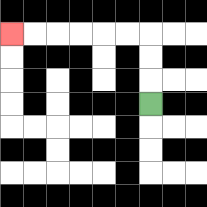{'start': '[6, 4]', 'end': '[0, 1]', 'path_directions': 'U,U,U,L,L,L,L,L,L', 'path_coordinates': '[[6, 4], [6, 3], [6, 2], [6, 1], [5, 1], [4, 1], [3, 1], [2, 1], [1, 1], [0, 1]]'}